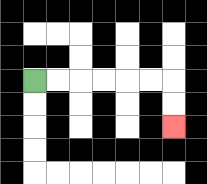{'start': '[1, 3]', 'end': '[7, 5]', 'path_directions': 'R,R,R,R,R,R,D,D', 'path_coordinates': '[[1, 3], [2, 3], [3, 3], [4, 3], [5, 3], [6, 3], [7, 3], [7, 4], [7, 5]]'}